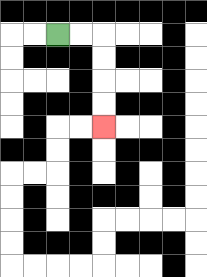{'start': '[2, 1]', 'end': '[4, 5]', 'path_directions': 'R,R,D,D,D,D', 'path_coordinates': '[[2, 1], [3, 1], [4, 1], [4, 2], [4, 3], [4, 4], [4, 5]]'}